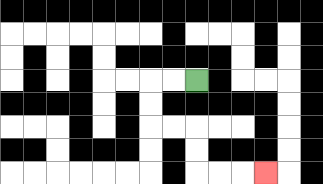{'start': '[8, 3]', 'end': '[11, 7]', 'path_directions': 'L,L,D,D,R,R,D,D,R,R,R', 'path_coordinates': '[[8, 3], [7, 3], [6, 3], [6, 4], [6, 5], [7, 5], [8, 5], [8, 6], [8, 7], [9, 7], [10, 7], [11, 7]]'}